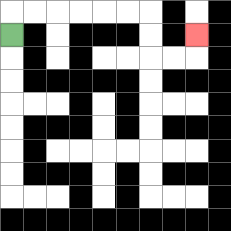{'start': '[0, 1]', 'end': '[8, 1]', 'path_directions': 'U,R,R,R,R,R,R,D,D,R,R,U', 'path_coordinates': '[[0, 1], [0, 0], [1, 0], [2, 0], [3, 0], [4, 0], [5, 0], [6, 0], [6, 1], [6, 2], [7, 2], [8, 2], [8, 1]]'}